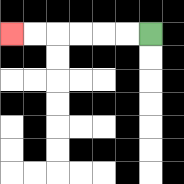{'start': '[6, 1]', 'end': '[0, 1]', 'path_directions': 'L,L,L,L,L,L', 'path_coordinates': '[[6, 1], [5, 1], [4, 1], [3, 1], [2, 1], [1, 1], [0, 1]]'}